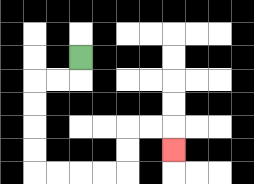{'start': '[3, 2]', 'end': '[7, 6]', 'path_directions': 'D,L,L,D,D,D,D,R,R,R,R,U,U,R,R,D', 'path_coordinates': '[[3, 2], [3, 3], [2, 3], [1, 3], [1, 4], [1, 5], [1, 6], [1, 7], [2, 7], [3, 7], [4, 7], [5, 7], [5, 6], [5, 5], [6, 5], [7, 5], [7, 6]]'}